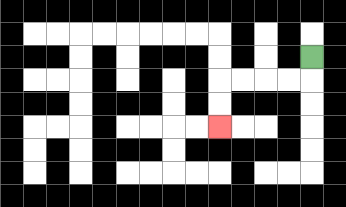{'start': '[13, 2]', 'end': '[9, 5]', 'path_directions': 'D,L,L,L,L,D,D', 'path_coordinates': '[[13, 2], [13, 3], [12, 3], [11, 3], [10, 3], [9, 3], [9, 4], [9, 5]]'}